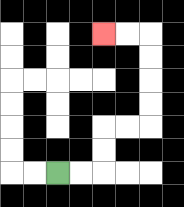{'start': '[2, 7]', 'end': '[4, 1]', 'path_directions': 'R,R,U,U,R,R,U,U,U,U,L,L', 'path_coordinates': '[[2, 7], [3, 7], [4, 7], [4, 6], [4, 5], [5, 5], [6, 5], [6, 4], [6, 3], [6, 2], [6, 1], [5, 1], [4, 1]]'}